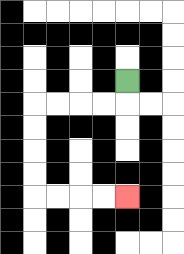{'start': '[5, 3]', 'end': '[5, 8]', 'path_directions': 'D,L,L,L,L,D,D,D,D,R,R,R,R', 'path_coordinates': '[[5, 3], [5, 4], [4, 4], [3, 4], [2, 4], [1, 4], [1, 5], [1, 6], [1, 7], [1, 8], [2, 8], [3, 8], [4, 8], [5, 8]]'}